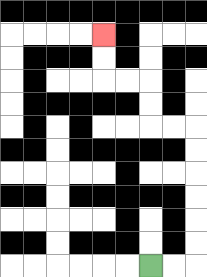{'start': '[6, 11]', 'end': '[4, 1]', 'path_directions': 'R,R,U,U,U,U,U,U,L,L,U,U,L,L,U,U', 'path_coordinates': '[[6, 11], [7, 11], [8, 11], [8, 10], [8, 9], [8, 8], [8, 7], [8, 6], [8, 5], [7, 5], [6, 5], [6, 4], [6, 3], [5, 3], [4, 3], [4, 2], [4, 1]]'}